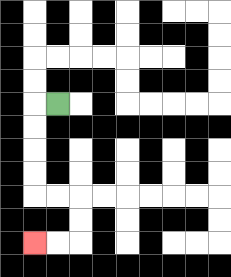{'start': '[2, 4]', 'end': '[1, 10]', 'path_directions': 'L,D,D,D,D,R,R,D,D,L,L', 'path_coordinates': '[[2, 4], [1, 4], [1, 5], [1, 6], [1, 7], [1, 8], [2, 8], [3, 8], [3, 9], [3, 10], [2, 10], [1, 10]]'}